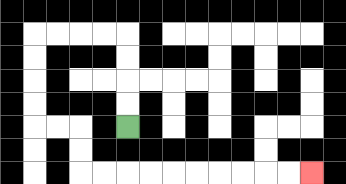{'start': '[5, 5]', 'end': '[13, 7]', 'path_directions': 'U,U,U,U,L,L,L,L,D,D,D,D,R,R,D,D,R,R,R,R,R,R,R,R,R,R', 'path_coordinates': '[[5, 5], [5, 4], [5, 3], [5, 2], [5, 1], [4, 1], [3, 1], [2, 1], [1, 1], [1, 2], [1, 3], [1, 4], [1, 5], [2, 5], [3, 5], [3, 6], [3, 7], [4, 7], [5, 7], [6, 7], [7, 7], [8, 7], [9, 7], [10, 7], [11, 7], [12, 7], [13, 7]]'}